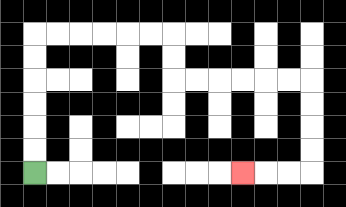{'start': '[1, 7]', 'end': '[10, 7]', 'path_directions': 'U,U,U,U,U,U,R,R,R,R,R,R,D,D,R,R,R,R,R,R,D,D,D,D,L,L,L', 'path_coordinates': '[[1, 7], [1, 6], [1, 5], [1, 4], [1, 3], [1, 2], [1, 1], [2, 1], [3, 1], [4, 1], [5, 1], [6, 1], [7, 1], [7, 2], [7, 3], [8, 3], [9, 3], [10, 3], [11, 3], [12, 3], [13, 3], [13, 4], [13, 5], [13, 6], [13, 7], [12, 7], [11, 7], [10, 7]]'}